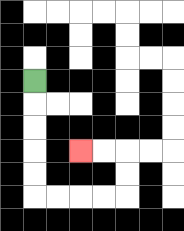{'start': '[1, 3]', 'end': '[3, 6]', 'path_directions': 'D,D,D,D,D,R,R,R,R,U,U,L,L', 'path_coordinates': '[[1, 3], [1, 4], [1, 5], [1, 6], [1, 7], [1, 8], [2, 8], [3, 8], [4, 8], [5, 8], [5, 7], [5, 6], [4, 6], [3, 6]]'}